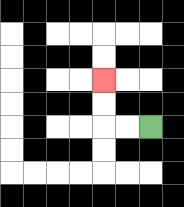{'start': '[6, 5]', 'end': '[4, 3]', 'path_directions': 'L,L,U,U', 'path_coordinates': '[[6, 5], [5, 5], [4, 5], [4, 4], [4, 3]]'}